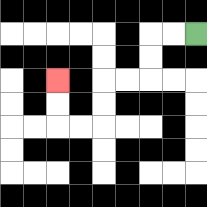{'start': '[8, 1]', 'end': '[2, 3]', 'path_directions': 'L,L,D,D,L,L,D,D,L,L,U,U', 'path_coordinates': '[[8, 1], [7, 1], [6, 1], [6, 2], [6, 3], [5, 3], [4, 3], [4, 4], [4, 5], [3, 5], [2, 5], [2, 4], [2, 3]]'}